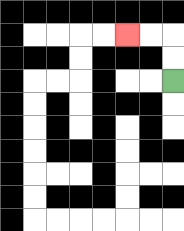{'start': '[7, 3]', 'end': '[5, 1]', 'path_directions': 'U,U,L,L', 'path_coordinates': '[[7, 3], [7, 2], [7, 1], [6, 1], [5, 1]]'}